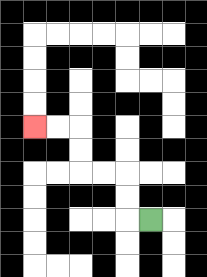{'start': '[6, 9]', 'end': '[1, 5]', 'path_directions': 'L,U,U,L,L,U,U,L,L', 'path_coordinates': '[[6, 9], [5, 9], [5, 8], [5, 7], [4, 7], [3, 7], [3, 6], [3, 5], [2, 5], [1, 5]]'}